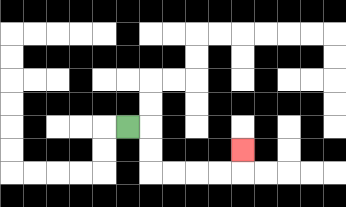{'start': '[5, 5]', 'end': '[10, 6]', 'path_directions': 'R,D,D,R,R,R,R,U', 'path_coordinates': '[[5, 5], [6, 5], [6, 6], [6, 7], [7, 7], [8, 7], [9, 7], [10, 7], [10, 6]]'}